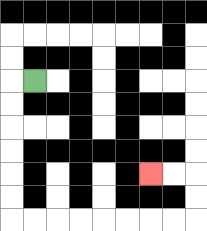{'start': '[1, 3]', 'end': '[6, 7]', 'path_directions': 'L,D,D,D,D,D,D,R,R,R,R,R,R,R,R,U,U,L,L', 'path_coordinates': '[[1, 3], [0, 3], [0, 4], [0, 5], [0, 6], [0, 7], [0, 8], [0, 9], [1, 9], [2, 9], [3, 9], [4, 9], [5, 9], [6, 9], [7, 9], [8, 9], [8, 8], [8, 7], [7, 7], [6, 7]]'}